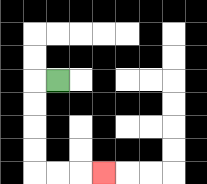{'start': '[2, 3]', 'end': '[4, 7]', 'path_directions': 'L,D,D,D,D,R,R,R', 'path_coordinates': '[[2, 3], [1, 3], [1, 4], [1, 5], [1, 6], [1, 7], [2, 7], [3, 7], [4, 7]]'}